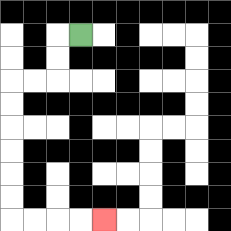{'start': '[3, 1]', 'end': '[4, 9]', 'path_directions': 'L,D,D,L,L,D,D,D,D,D,D,R,R,R,R', 'path_coordinates': '[[3, 1], [2, 1], [2, 2], [2, 3], [1, 3], [0, 3], [0, 4], [0, 5], [0, 6], [0, 7], [0, 8], [0, 9], [1, 9], [2, 9], [3, 9], [4, 9]]'}